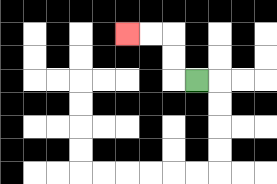{'start': '[8, 3]', 'end': '[5, 1]', 'path_directions': 'L,U,U,L,L', 'path_coordinates': '[[8, 3], [7, 3], [7, 2], [7, 1], [6, 1], [5, 1]]'}